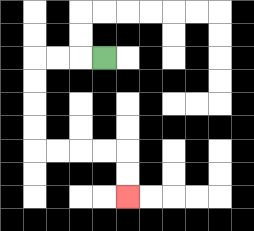{'start': '[4, 2]', 'end': '[5, 8]', 'path_directions': 'L,L,L,D,D,D,D,R,R,R,R,D,D', 'path_coordinates': '[[4, 2], [3, 2], [2, 2], [1, 2], [1, 3], [1, 4], [1, 5], [1, 6], [2, 6], [3, 6], [4, 6], [5, 6], [5, 7], [5, 8]]'}